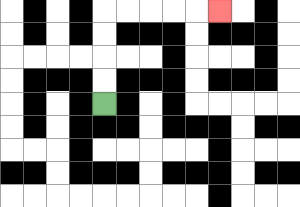{'start': '[4, 4]', 'end': '[9, 0]', 'path_directions': 'U,U,U,U,R,R,R,R,R', 'path_coordinates': '[[4, 4], [4, 3], [4, 2], [4, 1], [4, 0], [5, 0], [6, 0], [7, 0], [8, 0], [9, 0]]'}